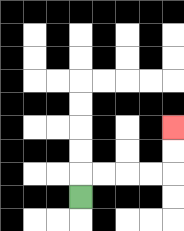{'start': '[3, 8]', 'end': '[7, 5]', 'path_directions': 'U,R,R,R,R,U,U', 'path_coordinates': '[[3, 8], [3, 7], [4, 7], [5, 7], [6, 7], [7, 7], [7, 6], [7, 5]]'}